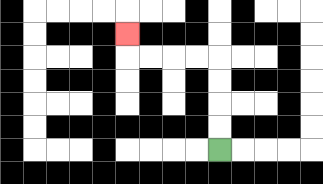{'start': '[9, 6]', 'end': '[5, 1]', 'path_directions': 'U,U,U,U,L,L,L,L,U', 'path_coordinates': '[[9, 6], [9, 5], [9, 4], [9, 3], [9, 2], [8, 2], [7, 2], [6, 2], [5, 2], [5, 1]]'}